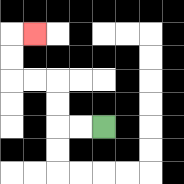{'start': '[4, 5]', 'end': '[1, 1]', 'path_directions': 'L,L,U,U,L,L,U,U,R', 'path_coordinates': '[[4, 5], [3, 5], [2, 5], [2, 4], [2, 3], [1, 3], [0, 3], [0, 2], [0, 1], [1, 1]]'}